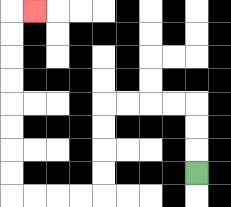{'start': '[8, 7]', 'end': '[1, 0]', 'path_directions': 'U,U,U,L,L,L,L,D,D,D,D,L,L,L,L,U,U,U,U,U,U,U,U,R', 'path_coordinates': '[[8, 7], [8, 6], [8, 5], [8, 4], [7, 4], [6, 4], [5, 4], [4, 4], [4, 5], [4, 6], [4, 7], [4, 8], [3, 8], [2, 8], [1, 8], [0, 8], [0, 7], [0, 6], [0, 5], [0, 4], [0, 3], [0, 2], [0, 1], [0, 0], [1, 0]]'}